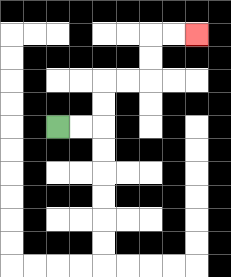{'start': '[2, 5]', 'end': '[8, 1]', 'path_directions': 'R,R,U,U,R,R,U,U,R,R', 'path_coordinates': '[[2, 5], [3, 5], [4, 5], [4, 4], [4, 3], [5, 3], [6, 3], [6, 2], [6, 1], [7, 1], [8, 1]]'}